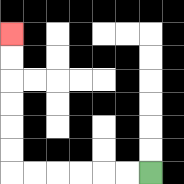{'start': '[6, 7]', 'end': '[0, 1]', 'path_directions': 'L,L,L,L,L,L,U,U,U,U,U,U', 'path_coordinates': '[[6, 7], [5, 7], [4, 7], [3, 7], [2, 7], [1, 7], [0, 7], [0, 6], [0, 5], [0, 4], [0, 3], [0, 2], [0, 1]]'}